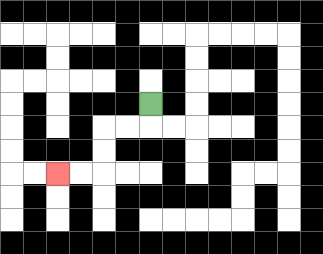{'start': '[6, 4]', 'end': '[2, 7]', 'path_directions': 'D,L,L,D,D,L,L', 'path_coordinates': '[[6, 4], [6, 5], [5, 5], [4, 5], [4, 6], [4, 7], [3, 7], [2, 7]]'}